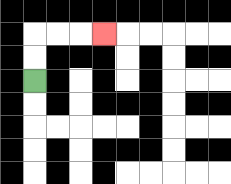{'start': '[1, 3]', 'end': '[4, 1]', 'path_directions': 'U,U,R,R,R', 'path_coordinates': '[[1, 3], [1, 2], [1, 1], [2, 1], [3, 1], [4, 1]]'}